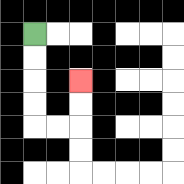{'start': '[1, 1]', 'end': '[3, 3]', 'path_directions': 'D,D,D,D,R,R,U,U', 'path_coordinates': '[[1, 1], [1, 2], [1, 3], [1, 4], [1, 5], [2, 5], [3, 5], [3, 4], [3, 3]]'}